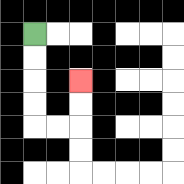{'start': '[1, 1]', 'end': '[3, 3]', 'path_directions': 'D,D,D,D,R,R,U,U', 'path_coordinates': '[[1, 1], [1, 2], [1, 3], [1, 4], [1, 5], [2, 5], [3, 5], [3, 4], [3, 3]]'}